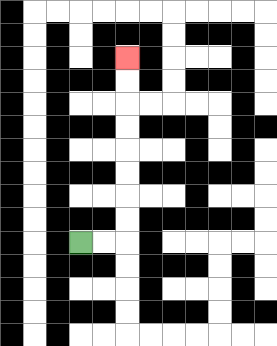{'start': '[3, 10]', 'end': '[5, 2]', 'path_directions': 'R,R,U,U,U,U,U,U,U,U', 'path_coordinates': '[[3, 10], [4, 10], [5, 10], [5, 9], [5, 8], [5, 7], [5, 6], [5, 5], [5, 4], [5, 3], [5, 2]]'}